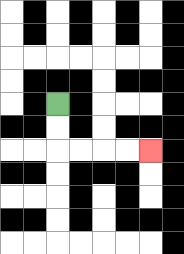{'start': '[2, 4]', 'end': '[6, 6]', 'path_directions': 'D,D,R,R,R,R', 'path_coordinates': '[[2, 4], [2, 5], [2, 6], [3, 6], [4, 6], [5, 6], [6, 6]]'}